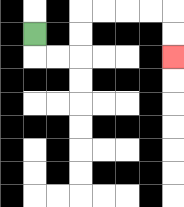{'start': '[1, 1]', 'end': '[7, 2]', 'path_directions': 'D,R,R,U,U,R,R,R,R,D,D', 'path_coordinates': '[[1, 1], [1, 2], [2, 2], [3, 2], [3, 1], [3, 0], [4, 0], [5, 0], [6, 0], [7, 0], [7, 1], [7, 2]]'}